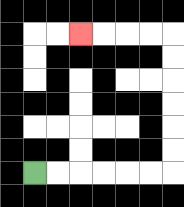{'start': '[1, 7]', 'end': '[3, 1]', 'path_directions': 'R,R,R,R,R,R,U,U,U,U,U,U,L,L,L,L', 'path_coordinates': '[[1, 7], [2, 7], [3, 7], [4, 7], [5, 7], [6, 7], [7, 7], [7, 6], [7, 5], [7, 4], [7, 3], [7, 2], [7, 1], [6, 1], [5, 1], [4, 1], [3, 1]]'}